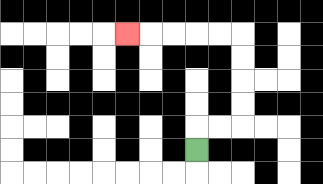{'start': '[8, 6]', 'end': '[5, 1]', 'path_directions': 'U,R,R,U,U,U,U,L,L,L,L,L', 'path_coordinates': '[[8, 6], [8, 5], [9, 5], [10, 5], [10, 4], [10, 3], [10, 2], [10, 1], [9, 1], [8, 1], [7, 1], [6, 1], [5, 1]]'}